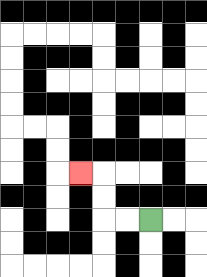{'start': '[6, 9]', 'end': '[3, 7]', 'path_directions': 'L,L,U,U,L', 'path_coordinates': '[[6, 9], [5, 9], [4, 9], [4, 8], [4, 7], [3, 7]]'}